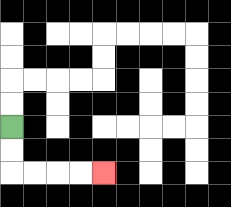{'start': '[0, 5]', 'end': '[4, 7]', 'path_directions': 'D,D,R,R,R,R', 'path_coordinates': '[[0, 5], [0, 6], [0, 7], [1, 7], [2, 7], [3, 7], [4, 7]]'}